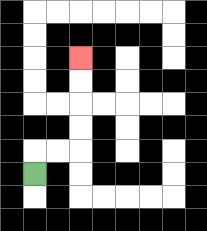{'start': '[1, 7]', 'end': '[3, 2]', 'path_directions': 'U,R,R,U,U,U,U', 'path_coordinates': '[[1, 7], [1, 6], [2, 6], [3, 6], [3, 5], [3, 4], [3, 3], [3, 2]]'}